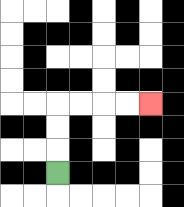{'start': '[2, 7]', 'end': '[6, 4]', 'path_directions': 'U,U,U,R,R,R,R', 'path_coordinates': '[[2, 7], [2, 6], [2, 5], [2, 4], [3, 4], [4, 4], [5, 4], [6, 4]]'}